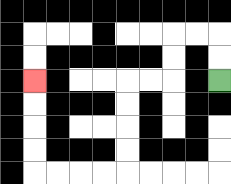{'start': '[9, 3]', 'end': '[1, 3]', 'path_directions': 'U,U,L,L,D,D,L,L,D,D,D,D,L,L,L,L,U,U,U,U', 'path_coordinates': '[[9, 3], [9, 2], [9, 1], [8, 1], [7, 1], [7, 2], [7, 3], [6, 3], [5, 3], [5, 4], [5, 5], [5, 6], [5, 7], [4, 7], [3, 7], [2, 7], [1, 7], [1, 6], [1, 5], [1, 4], [1, 3]]'}